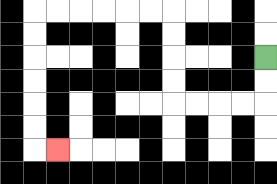{'start': '[11, 2]', 'end': '[2, 6]', 'path_directions': 'D,D,L,L,L,L,U,U,U,U,L,L,L,L,L,L,D,D,D,D,D,D,R', 'path_coordinates': '[[11, 2], [11, 3], [11, 4], [10, 4], [9, 4], [8, 4], [7, 4], [7, 3], [7, 2], [7, 1], [7, 0], [6, 0], [5, 0], [4, 0], [3, 0], [2, 0], [1, 0], [1, 1], [1, 2], [1, 3], [1, 4], [1, 5], [1, 6], [2, 6]]'}